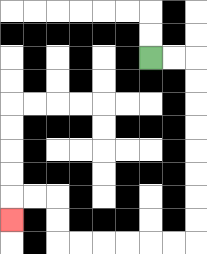{'start': '[6, 2]', 'end': '[0, 9]', 'path_directions': 'R,R,D,D,D,D,D,D,D,D,L,L,L,L,L,L,U,U,L,L,D', 'path_coordinates': '[[6, 2], [7, 2], [8, 2], [8, 3], [8, 4], [8, 5], [8, 6], [8, 7], [8, 8], [8, 9], [8, 10], [7, 10], [6, 10], [5, 10], [4, 10], [3, 10], [2, 10], [2, 9], [2, 8], [1, 8], [0, 8], [0, 9]]'}